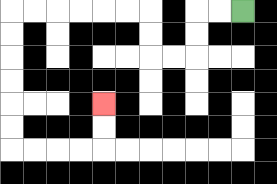{'start': '[10, 0]', 'end': '[4, 4]', 'path_directions': 'L,L,D,D,L,L,U,U,L,L,L,L,L,L,D,D,D,D,D,D,R,R,R,R,U,U', 'path_coordinates': '[[10, 0], [9, 0], [8, 0], [8, 1], [8, 2], [7, 2], [6, 2], [6, 1], [6, 0], [5, 0], [4, 0], [3, 0], [2, 0], [1, 0], [0, 0], [0, 1], [0, 2], [0, 3], [0, 4], [0, 5], [0, 6], [1, 6], [2, 6], [3, 6], [4, 6], [4, 5], [4, 4]]'}